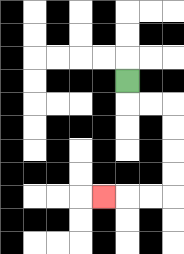{'start': '[5, 3]', 'end': '[4, 8]', 'path_directions': 'D,R,R,D,D,D,D,L,L,L', 'path_coordinates': '[[5, 3], [5, 4], [6, 4], [7, 4], [7, 5], [7, 6], [7, 7], [7, 8], [6, 8], [5, 8], [4, 8]]'}